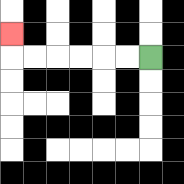{'start': '[6, 2]', 'end': '[0, 1]', 'path_directions': 'L,L,L,L,L,L,U', 'path_coordinates': '[[6, 2], [5, 2], [4, 2], [3, 2], [2, 2], [1, 2], [0, 2], [0, 1]]'}